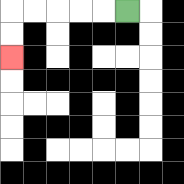{'start': '[5, 0]', 'end': '[0, 2]', 'path_directions': 'L,L,L,L,L,D,D', 'path_coordinates': '[[5, 0], [4, 0], [3, 0], [2, 0], [1, 0], [0, 0], [0, 1], [0, 2]]'}